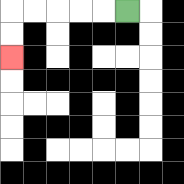{'start': '[5, 0]', 'end': '[0, 2]', 'path_directions': 'L,L,L,L,L,D,D', 'path_coordinates': '[[5, 0], [4, 0], [3, 0], [2, 0], [1, 0], [0, 0], [0, 1], [0, 2]]'}